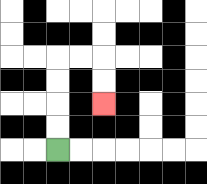{'start': '[2, 6]', 'end': '[4, 4]', 'path_directions': 'U,U,U,U,R,R,D,D', 'path_coordinates': '[[2, 6], [2, 5], [2, 4], [2, 3], [2, 2], [3, 2], [4, 2], [4, 3], [4, 4]]'}